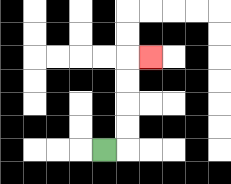{'start': '[4, 6]', 'end': '[6, 2]', 'path_directions': 'R,U,U,U,U,R', 'path_coordinates': '[[4, 6], [5, 6], [5, 5], [5, 4], [5, 3], [5, 2], [6, 2]]'}